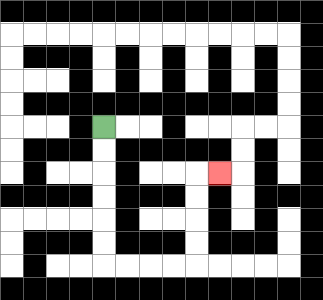{'start': '[4, 5]', 'end': '[9, 7]', 'path_directions': 'D,D,D,D,D,D,R,R,R,R,U,U,U,U,R', 'path_coordinates': '[[4, 5], [4, 6], [4, 7], [4, 8], [4, 9], [4, 10], [4, 11], [5, 11], [6, 11], [7, 11], [8, 11], [8, 10], [8, 9], [8, 8], [8, 7], [9, 7]]'}